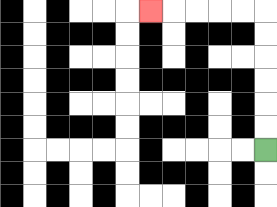{'start': '[11, 6]', 'end': '[6, 0]', 'path_directions': 'U,U,U,U,U,U,L,L,L,L,L', 'path_coordinates': '[[11, 6], [11, 5], [11, 4], [11, 3], [11, 2], [11, 1], [11, 0], [10, 0], [9, 0], [8, 0], [7, 0], [6, 0]]'}